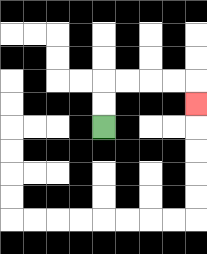{'start': '[4, 5]', 'end': '[8, 4]', 'path_directions': 'U,U,R,R,R,R,D', 'path_coordinates': '[[4, 5], [4, 4], [4, 3], [5, 3], [6, 3], [7, 3], [8, 3], [8, 4]]'}